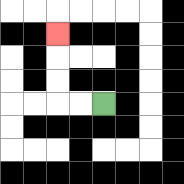{'start': '[4, 4]', 'end': '[2, 1]', 'path_directions': 'L,L,U,U,U', 'path_coordinates': '[[4, 4], [3, 4], [2, 4], [2, 3], [2, 2], [2, 1]]'}